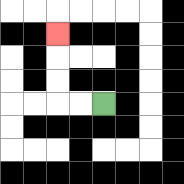{'start': '[4, 4]', 'end': '[2, 1]', 'path_directions': 'L,L,U,U,U', 'path_coordinates': '[[4, 4], [3, 4], [2, 4], [2, 3], [2, 2], [2, 1]]'}